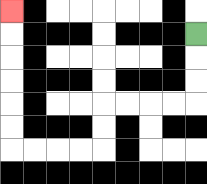{'start': '[8, 1]', 'end': '[0, 0]', 'path_directions': 'D,D,D,L,L,L,L,D,D,L,L,L,L,U,U,U,U,U,U', 'path_coordinates': '[[8, 1], [8, 2], [8, 3], [8, 4], [7, 4], [6, 4], [5, 4], [4, 4], [4, 5], [4, 6], [3, 6], [2, 6], [1, 6], [0, 6], [0, 5], [0, 4], [0, 3], [0, 2], [0, 1], [0, 0]]'}